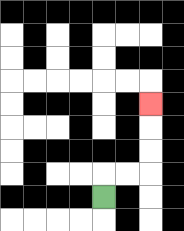{'start': '[4, 8]', 'end': '[6, 4]', 'path_directions': 'U,R,R,U,U,U', 'path_coordinates': '[[4, 8], [4, 7], [5, 7], [6, 7], [6, 6], [6, 5], [6, 4]]'}